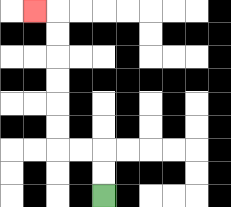{'start': '[4, 8]', 'end': '[1, 0]', 'path_directions': 'U,U,L,L,U,U,U,U,U,U,L', 'path_coordinates': '[[4, 8], [4, 7], [4, 6], [3, 6], [2, 6], [2, 5], [2, 4], [2, 3], [2, 2], [2, 1], [2, 0], [1, 0]]'}